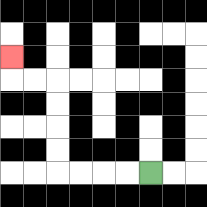{'start': '[6, 7]', 'end': '[0, 2]', 'path_directions': 'L,L,L,L,U,U,U,U,L,L,U', 'path_coordinates': '[[6, 7], [5, 7], [4, 7], [3, 7], [2, 7], [2, 6], [2, 5], [2, 4], [2, 3], [1, 3], [0, 3], [0, 2]]'}